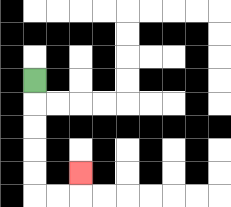{'start': '[1, 3]', 'end': '[3, 7]', 'path_directions': 'D,D,D,D,D,R,R,U', 'path_coordinates': '[[1, 3], [1, 4], [1, 5], [1, 6], [1, 7], [1, 8], [2, 8], [3, 8], [3, 7]]'}